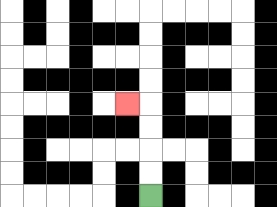{'start': '[6, 8]', 'end': '[5, 4]', 'path_directions': 'U,U,U,U,L', 'path_coordinates': '[[6, 8], [6, 7], [6, 6], [6, 5], [6, 4], [5, 4]]'}